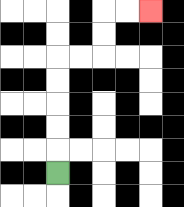{'start': '[2, 7]', 'end': '[6, 0]', 'path_directions': 'U,U,U,U,U,R,R,U,U,R,R', 'path_coordinates': '[[2, 7], [2, 6], [2, 5], [2, 4], [2, 3], [2, 2], [3, 2], [4, 2], [4, 1], [4, 0], [5, 0], [6, 0]]'}